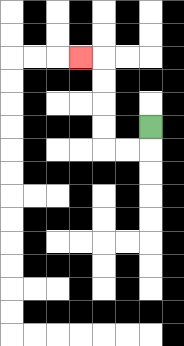{'start': '[6, 5]', 'end': '[3, 2]', 'path_directions': 'D,L,L,U,U,U,U,L', 'path_coordinates': '[[6, 5], [6, 6], [5, 6], [4, 6], [4, 5], [4, 4], [4, 3], [4, 2], [3, 2]]'}